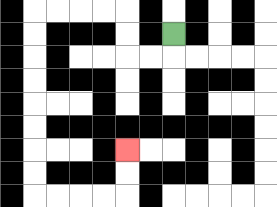{'start': '[7, 1]', 'end': '[5, 6]', 'path_directions': 'D,L,L,U,U,L,L,L,L,D,D,D,D,D,D,D,D,R,R,R,R,U,U', 'path_coordinates': '[[7, 1], [7, 2], [6, 2], [5, 2], [5, 1], [5, 0], [4, 0], [3, 0], [2, 0], [1, 0], [1, 1], [1, 2], [1, 3], [1, 4], [1, 5], [1, 6], [1, 7], [1, 8], [2, 8], [3, 8], [4, 8], [5, 8], [5, 7], [5, 6]]'}